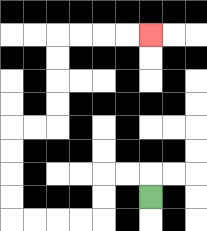{'start': '[6, 8]', 'end': '[6, 1]', 'path_directions': 'U,L,L,D,D,L,L,L,L,U,U,U,U,R,R,U,U,U,U,R,R,R,R', 'path_coordinates': '[[6, 8], [6, 7], [5, 7], [4, 7], [4, 8], [4, 9], [3, 9], [2, 9], [1, 9], [0, 9], [0, 8], [0, 7], [0, 6], [0, 5], [1, 5], [2, 5], [2, 4], [2, 3], [2, 2], [2, 1], [3, 1], [4, 1], [5, 1], [6, 1]]'}